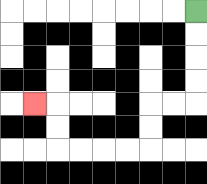{'start': '[8, 0]', 'end': '[1, 4]', 'path_directions': 'D,D,D,D,L,L,D,D,L,L,L,L,U,U,L', 'path_coordinates': '[[8, 0], [8, 1], [8, 2], [8, 3], [8, 4], [7, 4], [6, 4], [6, 5], [6, 6], [5, 6], [4, 6], [3, 6], [2, 6], [2, 5], [2, 4], [1, 4]]'}